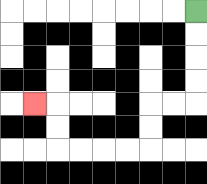{'start': '[8, 0]', 'end': '[1, 4]', 'path_directions': 'D,D,D,D,L,L,D,D,L,L,L,L,U,U,L', 'path_coordinates': '[[8, 0], [8, 1], [8, 2], [8, 3], [8, 4], [7, 4], [6, 4], [6, 5], [6, 6], [5, 6], [4, 6], [3, 6], [2, 6], [2, 5], [2, 4], [1, 4]]'}